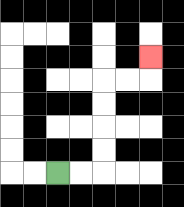{'start': '[2, 7]', 'end': '[6, 2]', 'path_directions': 'R,R,U,U,U,U,R,R,U', 'path_coordinates': '[[2, 7], [3, 7], [4, 7], [4, 6], [4, 5], [4, 4], [4, 3], [5, 3], [6, 3], [6, 2]]'}